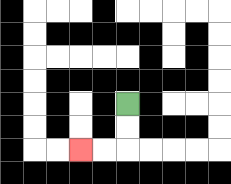{'start': '[5, 4]', 'end': '[3, 6]', 'path_directions': 'D,D,L,L', 'path_coordinates': '[[5, 4], [5, 5], [5, 6], [4, 6], [3, 6]]'}